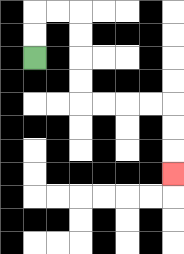{'start': '[1, 2]', 'end': '[7, 7]', 'path_directions': 'U,U,R,R,D,D,D,D,R,R,R,R,D,D,D', 'path_coordinates': '[[1, 2], [1, 1], [1, 0], [2, 0], [3, 0], [3, 1], [3, 2], [3, 3], [3, 4], [4, 4], [5, 4], [6, 4], [7, 4], [7, 5], [7, 6], [7, 7]]'}